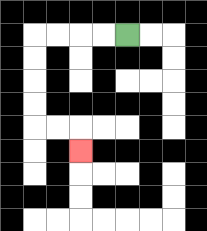{'start': '[5, 1]', 'end': '[3, 6]', 'path_directions': 'L,L,L,L,D,D,D,D,R,R,D', 'path_coordinates': '[[5, 1], [4, 1], [3, 1], [2, 1], [1, 1], [1, 2], [1, 3], [1, 4], [1, 5], [2, 5], [3, 5], [3, 6]]'}